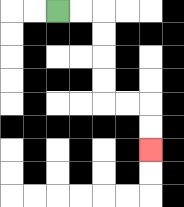{'start': '[2, 0]', 'end': '[6, 6]', 'path_directions': 'R,R,D,D,D,D,R,R,D,D', 'path_coordinates': '[[2, 0], [3, 0], [4, 0], [4, 1], [4, 2], [4, 3], [4, 4], [5, 4], [6, 4], [6, 5], [6, 6]]'}